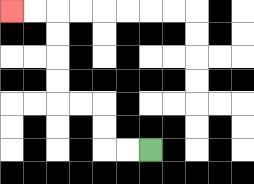{'start': '[6, 6]', 'end': '[0, 0]', 'path_directions': 'L,L,U,U,L,L,U,U,U,U,L,L', 'path_coordinates': '[[6, 6], [5, 6], [4, 6], [4, 5], [4, 4], [3, 4], [2, 4], [2, 3], [2, 2], [2, 1], [2, 0], [1, 0], [0, 0]]'}